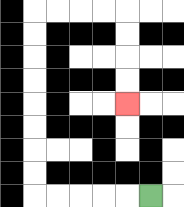{'start': '[6, 8]', 'end': '[5, 4]', 'path_directions': 'L,L,L,L,L,U,U,U,U,U,U,U,U,R,R,R,R,D,D,D,D', 'path_coordinates': '[[6, 8], [5, 8], [4, 8], [3, 8], [2, 8], [1, 8], [1, 7], [1, 6], [1, 5], [1, 4], [1, 3], [1, 2], [1, 1], [1, 0], [2, 0], [3, 0], [4, 0], [5, 0], [5, 1], [5, 2], [5, 3], [5, 4]]'}